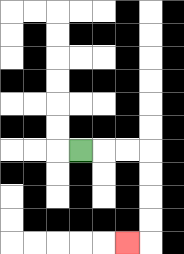{'start': '[3, 6]', 'end': '[5, 10]', 'path_directions': 'R,R,R,D,D,D,D,L', 'path_coordinates': '[[3, 6], [4, 6], [5, 6], [6, 6], [6, 7], [6, 8], [6, 9], [6, 10], [5, 10]]'}